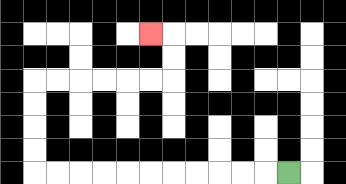{'start': '[12, 7]', 'end': '[6, 1]', 'path_directions': 'L,L,L,L,L,L,L,L,L,L,L,U,U,U,U,R,R,R,R,R,R,U,U,L', 'path_coordinates': '[[12, 7], [11, 7], [10, 7], [9, 7], [8, 7], [7, 7], [6, 7], [5, 7], [4, 7], [3, 7], [2, 7], [1, 7], [1, 6], [1, 5], [1, 4], [1, 3], [2, 3], [3, 3], [4, 3], [5, 3], [6, 3], [7, 3], [7, 2], [7, 1], [6, 1]]'}